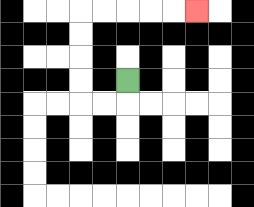{'start': '[5, 3]', 'end': '[8, 0]', 'path_directions': 'D,L,L,U,U,U,U,R,R,R,R,R', 'path_coordinates': '[[5, 3], [5, 4], [4, 4], [3, 4], [3, 3], [3, 2], [3, 1], [3, 0], [4, 0], [5, 0], [6, 0], [7, 0], [8, 0]]'}